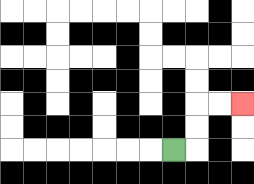{'start': '[7, 6]', 'end': '[10, 4]', 'path_directions': 'R,U,U,R,R', 'path_coordinates': '[[7, 6], [8, 6], [8, 5], [8, 4], [9, 4], [10, 4]]'}